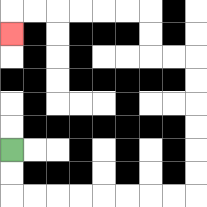{'start': '[0, 6]', 'end': '[0, 1]', 'path_directions': 'D,D,R,R,R,R,R,R,R,R,U,U,U,U,U,U,L,L,U,U,L,L,L,L,L,L,D', 'path_coordinates': '[[0, 6], [0, 7], [0, 8], [1, 8], [2, 8], [3, 8], [4, 8], [5, 8], [6, 8], [7, 8], [8, 8], [8, 7], [8, 6], [8, 5], [8, 4], [8, 3], [8, 2], [7, 2], [6, 2], [6, 1], [6, 0], [5, 0], [4, 0], [3, 0], [2, 0], [1, 0], [0, 0], [0, 1]]'}